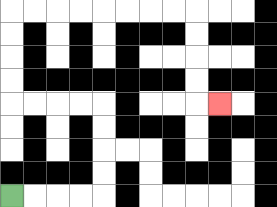{'start': '[0, 8]', 'end': '[9, 4]', 'path_directions': 'R,R,R,R,U,U,U,U,L,L,L,L,U,U,U,U,R,R,R,R,R,R,R,R,D,D,D,D,R', 'path_coordinates': '[[0, 8], [1, 8], [2, 8], [3, 8], [4, 8], [4, 7], [4, 6], [4, 5], [4, 4], [3, 4], [2, 4], [1, 4], [0, 4], [0, 3], [0, 2], [0, 1], [0, 0], [1, 0], [2, 0], [3, 0], [4, 0], [5, 0], [6, 0], [7, 0], [8, 0], [8, 1], [8, 2], [8, 3], [8, 4], [9, 4]]'}